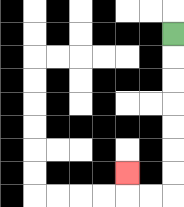{'start': '[7, 1]', 'end': '[5, 7]', 'path_directions': 'D,D,D,D,D,D,D,L,L,U', 'path_coordinates': '[[7, 1], [7, 2], [7, 3], [7, 4], [7, 5], [7, 6], [7, 7], [7, 8], [6, 8], [5, 8], [5, 7]]'}